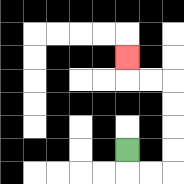{'start': '[5, 6]', 'end': '[5, 2]', 'path_directions': 'D,R,R,U,U,U,U,L,L,U', 'path_coordinates': '[[5, 6], [5, 7], [6, 7], [7, 7], [7, 6], [7, 5], [7, 4], [7, 3], [6, 3], [5, 3], [5, 2]]'}